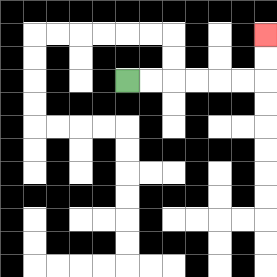{'start': '[5, 3]', 'end': '[11, 1]', 'path_directions': 'R,R,R,R,R,R,U,U', 'path_coordinates': '[[5, 3], [6, 3], [7, 3], [8, 3], [9, 3], [10, 3], [11, 3], [11, 2], [11, 1]]'}